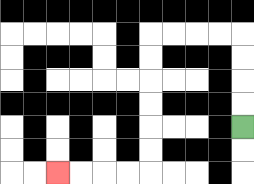{'start': '[10, 5]', 'end': '[2, 7]', 'path_directions': 'U,U,U,U,L,L,L,L,D,D,D,D,D,D,L,L,L,L', 'path_coordinates': '[[10, 5], [10, 4], [10, 3], [10, 2], [10, 1], [9, 1], [8, 1], [7, 1], [6, 1], [6, 2], [6, 3], [6, 4], [6, 5], [6, 6], [6, 7], [5, 7], [4, 7], [3, 7], [2, 7]]'}